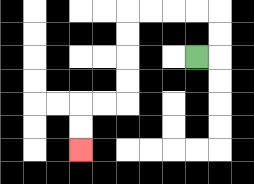{'start': '[8, 2]', 'end': '[3, 6]', 'path_directions': 'R,U,U,L,L,L,L,D,D,D,D,L,L,D,D', 'path_coordinates': '[[8, 2], [9, 2], [9, 1], [9, 0], [8, 0], [7, 0], [6, 0], [5, 0], [5, 1], [5, 2], [5, 3], [5, 4], [4, 4], [3, 4], [3, 5], [3, 6]]'}